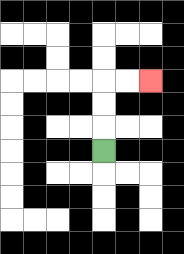{'start': '[4, 6]', 'end': '[6, 3]', 'path_directions': 'U,U,U,R,R', 'path_coordinates': '[[4, 6], [4, 5], [4, 4], [4, 3], [5, 3], [6, 3]]'}